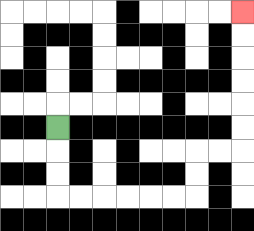{'start': '[2, 5]', 'end': '[10, 0]', 'path_directions': 'D,D,D,R,R,R,R,R,R,U,U,R,R,U,U,U,U,U,U', 'path_coordinates': '[[2, 5], [2, 6], [2, 7], [2, 8], [3, 8], [4, 8], [5, 8], [6, 8], [7, 8], [8, 8], [8, 7], [8, 6], [9, 6], [10, 6], [10, 5], [10, 4], [10, 3], [10, 2], [10, 1], [10, 0]]'}